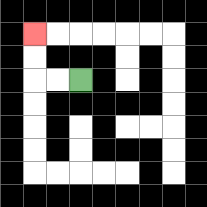{'start': '[3, 3]', 'end': '[1, 1]', 'path_directions': 'L,L,U,U', 'path_coordinates': '[[3, 3], [2, 3], [1, 3], [1, 2], [1, 1]]'}